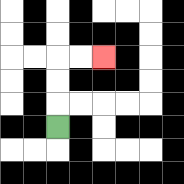{'start': '[2, 5]', 'end': '[4, 2]', 'path_directions': 'U,U,U,R,R', 'path_coordinates': '[[2, 5], [2, 4], [2, 3], [2, 2], [3, 2], [4, 2]]'}